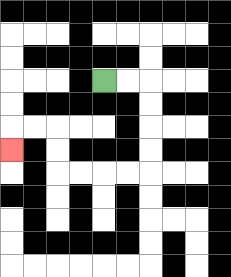{'start': '[4, 3]', 'end': '[0, 6]', 'path_directions': 'R,R,D,D,D,D,L,L,L,L,U,U,L,L,D', 'path_coordinates': '[[4, 3], [5, 3], [6, 3], [6, 4], [6, 5], [6, 6], [6, 7], [5, 7], [4, 7], [3, 7], [2, 7], [2, 6], [2, 5], [1, 5], [0, 5], [0, 6]]'}